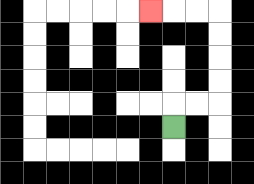{'start': '[7, 5]', 'end': '[6, 0]', 'path_directions': 'U,R,R,U,U,U,U,L,L,L', 'path_coordinates': '[[7, 5], [7, 4], [8, 4], [9, 4], [9, 3], [9, 2], [9, 1], [9, 0], [8, 0], [7, 0], [6, 0]]'}